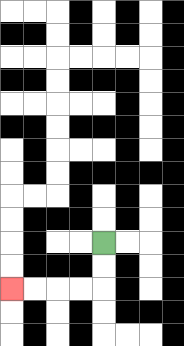{'start': '[4, 10]', 'end': '[0, 12]', 'path_directions': 'D,D,L,L,L,L', 'path_coordinates': '[[4, 10], [4, 11], [4, 12], [3, 12], [2, 12], [1, 12], [0, 12]]'}